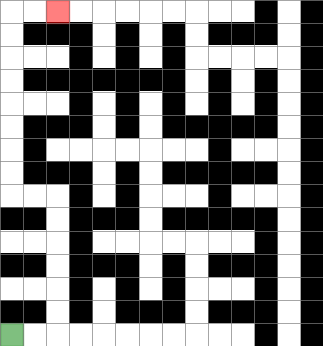{'start': '[0, 14]', 'end': '[2, 0]', 'path_directions': 'R,R,U,U,U,U,U,U,L,L,U,U,U,U,U,U,U,U,R,R', 'path_coordinates': '[[0, 14], [1, 14], [2, 14], [2, 13], [2, 12], [2, 11], [2, 10], [2, 9], [2, 8], [1, 8], [0, 8], [0, 7], [0, 6], [0, 5], [0, 4], [0, 3], [0, 2], [0, 1], [0, 0], [1, 0], [2, 0]]'}